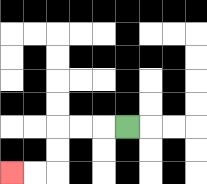{'start': '[5, 5]', 'end': '[0, 7]', 'path_directions': 'L,L,L,D,D,L,L', 'path_coordinates': '[[5, 5], [4, 5], [3, 5], [2, 5], [2, 6], [2, 7], [1, 7], [0, 7]]'}